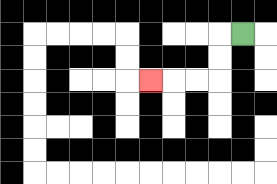{'start': '[10, 1]', 'end': '[6, 3]', 'path_directions': 'L,D,D,L,L,L', 'path_coordinates': '[[10, 1], [9, 1], [9, 2], [9, 3], [8, 3], [7, 3], [6, 3]]'}